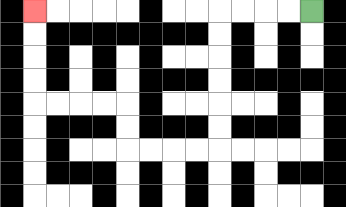{'start': '[13, 0]', 'end': '[1, 0]', 'path_directions': 'L,L,L,L,D,D,D,D,D,D,L,L,L,L,U,U,L,L,L,L,U,U,U,U', 'path_coordinates': '[[13, 0], [12, 0], [11, 0], [10, 0], [9, 0], [9, 1], [9, 2], [9, 3], [9, 4], [9, 5], [9, 6], [8, 6], [7, 6], [6, 6], [5, 6], [5, 5], [5, 4], [4, 4], [3, 4], [2, 4], [1, 4], [1, 3], [1, 2], [1, 1], [1, 0]]'}